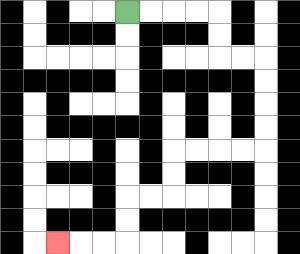{'start': '[5, 0]', 'end': '[2, 10]', 'path_directions': 'R,R,R,R,D,D,R,R,D,D,D,D,L,L,L,L,D,D,L,L,D,D,L,L,L', 'path_coordinates': '[[5, 0], [6, 0], [7, 0], [8, 0], [9, 0], [9, 1], [9, 2], [10, 2], [11, 2], [11, 3], [11, 4], [11, 5], [11, 6], [10, 6], [9, 6], [8, 6], [7, 6], [7, 7], [7, 8], [6, 8], [5, 8], [5, 9], [5, 10], [4, 10], [3, 10], [2, 10]]'}